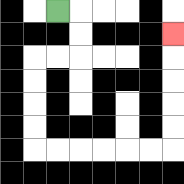{'start': '[2, 0]', 'end': '[7, 1]', 'path_directions': 'R,D,D,L,L,D,D,D,D,R,R,R,R,R,R,U,U,U,U,U', 'path_coordinates': '[[2, 0], [3, 0], [3, 1], [3, 2], [2, 2], [1, 2], [1, 3], [1, 4], [1, 5], [1, 6], [2, 6], [3, 6], [4, 6], [5, 6], [6, 6], [7, 6], [7, 5], [7, 4], [7, 3], [7, 2], [7, 1]]'}